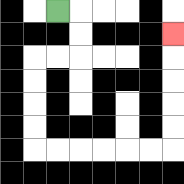{'start': '[2, 0]', 'end': '[7, 1]', 'path_directions': 'R,D,D,L,L,D,D,D,D,R,R,R,R,R,R,U,U,U,U,U', 'path_coordinates': '[[2, 0], [3, 0], [3, 1], [3, 2], [2, 2], [1, 2], [1, 3], [1, 4], [1, 5], [1, 6], [2, 6], [3, 6], [4, 6], [5, 6], [6, 6], [7, 6], [7, 5], [7, 4], [7, 3], [7, 2], [7, 1]]'}